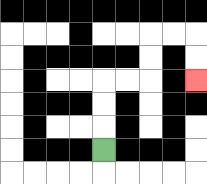{'start': '[4, 6]', 'end': '[8, 3]', 'path_directions': 'U,U,U,R,R,U,U,R,R,D,D', 'path_coordinates': '[[4, 6], [4, 5], [4, 4], [4, 3], [5, 3], [6, 3], [6, 2], [6, 1], [7, 1], [8, 1], [8, 2], [8, 3]]'}